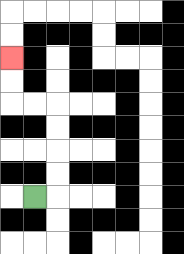{'start': '[1, 8]', 'end': '[0, 2]', 'path_directions': 'R,U,U,U,U,L,L,U,U', 'path_coordinates': '[[1, 8], [2, 8], [2, 7], [2, 6], [2, 5], [2, 4], [1, 4], [0, 4], [0, 3], [0, 2]]'}